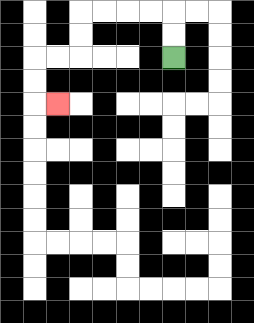{'start': '[7, 2]', 'end': '[2, 4]', 'path_directions': 'U,U,L,L,L,L,D,D,L,L,D,D,R', 'path_coordinates': '[[7, 2], [7, 1], [7, 0], [6, 0], [5, 0], [4, 0], [3, 0], [3, 1], [3, 2], [2, 2], [1, 2], [1, 3], [1, 4], [2, 4]]'}